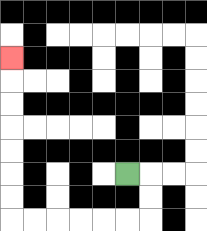{'start': '[5, 7]', 'end': '[0, 2]', 'path_directions': 'R,D,D,L,L,L,L,L,L,U,U,U,U,U,U,U', 'path_coordinates': '[[5, 7], [6, 7], [6, 8], [6, 9], [5, 9], [4, 9], [3, 9], [2, 9], [1, 9], [0, 9], [0, 8], [0, 7], [0, 6], [0, 5], [0, 4], [0, 3], [0, 2]]'}